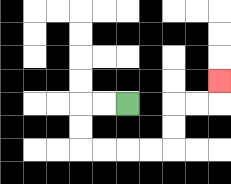{'start': '[5, 4]', 'end': '[9, 3]', 'path_directions': 'L,L,D,D,R,R,R,R,U,U,R,R,U', 'path_coordinates': '[[5, 4], [4, 4], [3, 4], [3, 5], [3, 6], [4, 6], [5, 6], [6, 6], [7, 6], [7, 5], [7, 4], [8, 4], [9, 4], [9, 3]]'}